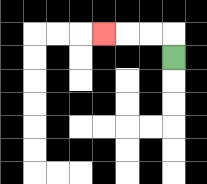{'start': '[7, 2]', 'end': '[4, 1]', 'path_directions': 'U,L,L,L', 'path_coordinates': '[[7, 2], [7, 1], [6, 1], [5, 1], [4, 1]]'}